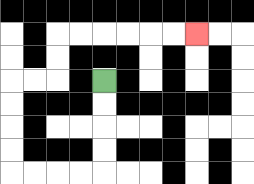{'start': '[4, 3]', 'end': '[8, 1]', 'path_directions': 'D,D,D,D,L,L,L,L,U,U,U,U,R,R,U,U,R,R,R,R,R,R', 'path_coordinates': '[[4, 3], [4, 4], [4, 5], [4, 6], [4, 7], [3, 7], [2, 7], [1, 7], [0, 7], [0, 6], [0, 5], [0, 4], [0, 3], [1, 3], [2, 3], [2, 2], [2, 1], [3, 1], [4, 1], [5, 1], [6, 1], [7, 1], [8, 1]]'}